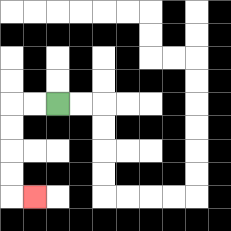{'start': '[2, 4]', 'end': '[1, 8]', 'path_directions': 'L,L,D,D,D,D,R', 'path_coordinates': '[[2, 4], [1, 4], [0, 4], [0, 5], [0, 6], [0, 7], [0, 8], [1, 8]]'}